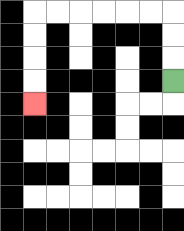{'start': '[7, 3]', 'end': '[1, 4]', 'path_directions': 'U,U,U,L,L,L,L,L,L,D,D,D,D', 'path_coordinates': '[[7, 3], [7, 2], [7, 1], [7, 0], [6, 0], [5, 0], [4, 0], [3, 0], [2, 0], [1, 0], [1, 1], [1, 2], [1, 3], [1, 4]]'}